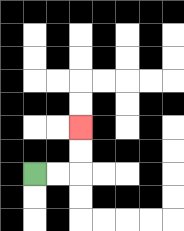{'start': '[1, 7]', 'end': '[3, 5]', 'path_directions': 'R,R,U,U', 'path_coordinates': '[[1, 7], [2, 7], [3, 7], [3, 6], [3, 5]]'}